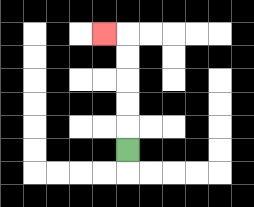{'start': '[5, 6]', 'end': '[4, 1]', 'path_directions': 'U,U,U,U,U,L', 'path_coordinates': '[[5, 6], [5, 5], [5, 4], [5, 3], [5, 2], [5, 1], [4, 1]]'}